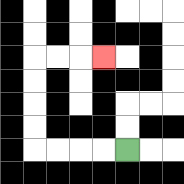{'start': '[5, 6]', 'end': '[4, 2]', 'path_directions': 'L,L,L,L,U,U,U,U,R,R,R', 'path_coordinates': '[[5, 6], [4, 6], [3, 6], [2, 6], [1, 6], [1, 5], [1, 4], [1, 3], [1, 2], [2, 2], [3, 2], [4, 2]]'}